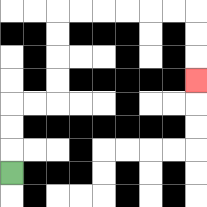{'start': '[0, 7]', 'end': '[8, 3]', 'path_directions': 'U,U,U,R,R,U,U,U,U,R,R,R,R,R,R,D,D,D', 'path_coordinates': '[[0, 7], [0, 6], [0, 5], [0, 4], [1, 4], [2, 4], [2, 3], [2, 2], [2, 1], [2, 0], [3, 0], [4, 0], [5, 0], [6, 0], [7, 0], [8, 0], [8, 1], [8, 2], [8, 3]]'}